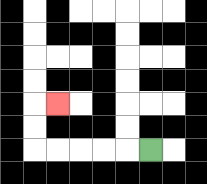{'start': '[6, 6]', 'end': '[2, 4]', 'path_directions': 'L,L,L,L,L,U,U,R', 'path_coordinates': '[[6, 6], [5, 6], [4, 6], [3, 6], [2, 6], [1, 6], [1, 5], [1, 4], [2, 4]]'}